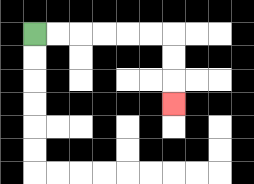{'start': '[1, 1]', 'end': '[7, 4]', 'path_directions': 'R,R,R,R,R,R,D,D,D', 'path_coordinates': '[[1, 1], [2, 1], [3, 1], [4, 1], [5, 1], [6, 1], [7, 1], [7, 2], [7, 3], [7, 4]]'}